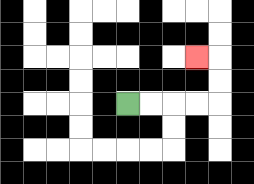{'start': '[5, 4]', 'end': '[8, 2]', 'path_directions': 'R,R,R,R,U,U,L', 'path_coordinates': '[[5, 4], [6, 4], [7, 4], [8, 4], [9, 4], [9, 3], [9, 2], [8, 2]]'}